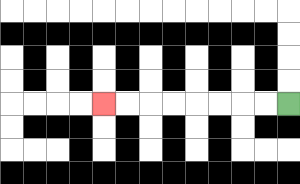{'start': '[12, 4]', 'end': '[4, 4]', 'path_directions': 'L,L,L,L,L,L,L,L', 'path_coordinates': '[[12, 4], [11, 4], [10, 4], [9, 4], [8, 4], [7, 4], [6, 4], [5, 4], [4, 4]]'}